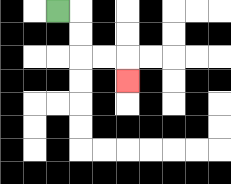{'start': '[2, 0]', 'end': '[5, 3]', 'path_directions': 'R,D,D,R,R,D', 'path_coordinates': '[[2, 0], [3, 0], [3, 1], [3, 2], [4, 2], [5, 2], [5, 3]]'}